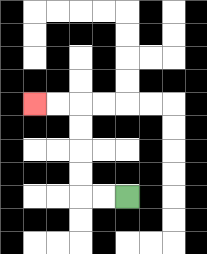{'start': '[5, 8]', 'end': '[1, 4]', 'path_directions': 'L,L,U,U,U,U,L,L', 'path_coordinates': '[[5, 8], [4, 8], [3, 8], [3, 7], [3, 6], [3, 5], [3, 4], [2, 4], [1, 4]]'}